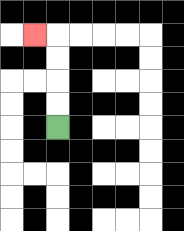{'start': '[2, 5]', 'end': '[1, 1]', 'path_directions': 'U,U,U,U,L', 'path_coordinates': '[[2, 5], [2, 4], [2, 3], [2, 2], [2, 1], [1, 1]]'}